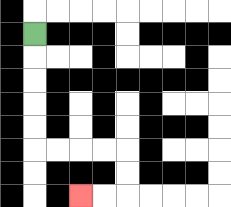{'start': '[1, 1]', 'end': '[3, 8]', 'path_directions': 'D,D,D,D,D,R,R,R,R,D,D,L,L', 'path_coordinates': '[[1, 1], [1, 2], [1, 3], [1, 4], [1, 5], [1, 6], [2, 6], [3, 6], [4, 6], [5, 6], [5, 7], [5, 8], [4, 8], [3, 8]]'}